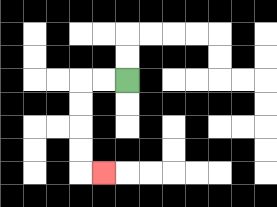{'start': '[5, 3]', 'end': '[4, 7]', 'path_directions': 'L,L,D,D,D,D,R', 'path_coordinates': '[[5, 3], [4, 3], [3, 3], [3, 4], [3, 5], [3, 6], [3, 7], [4, 7]]'}